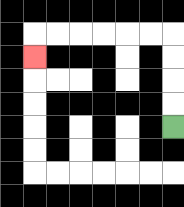{'start': '[7, 5]', 'end': '[1, 2]', 'path_directions': 'U,U,U,U,L,L,L,L,L,L,D', 'path_coordinates': '[[7, 5], [7, 4], [7, 3], [7, 2], [7, 1], [6, 1], [5, 1], [4, 1], [3, 1], [2, 1], [1, 1], [1, 2]]'}